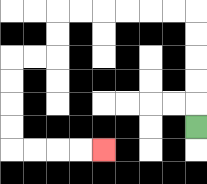{'start': '[8, 5]', 'end': '[4, 6]', 'path_directions': 'U,U,U,U,U,L,L,L,L,L,L,D,D,L,L,D,D,D,D,R,R,R,R', 'path_coordinates': '[[8, 5], [8, 4], [8, 3], [8, 2], [8, 1], [8, 0], [7, 0], [6, 0], [5, 0], [4, 0], [3, 0], [2, 0], [2, 1], [2, 2], [1, 2], [0, 2], [0, 3], [0, 4], [0, 5], [0, 6], [1, 6], [2, 6], [3, 6], [4, 6]]'}